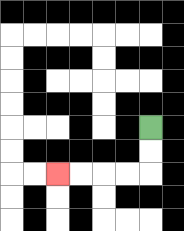{'start': '[6, 5]', 'end': '[2, 7]', 'path_directions': 'D,D,L,L,L,L', 'path_coordinates': '[[6, 5], [6, 6], [6, 7], [5, 7], [4, 7], [3, 7], [2, 7]]'}